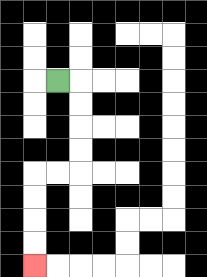{'start': '[2, 3]', 'end': '[1, 11]', 'path_directions': 'R,D,D,D,D,L,L,D,D,D,D', 'path_coordinates': '[[2, 3], [3, 3], [3, 4], [3, 5], [3, 6], [3, 7], [2, 7], [1, 7], [1, 8], [1, 9], [1, 10], [1, 11]]'}